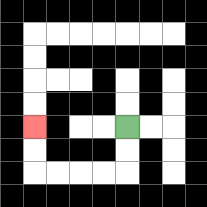{'start': '[5, 5]', 'end': '[1, 5]', 'path_directions': 'D,D,L,L,L,L,U,U', 'path_coordinates': '[[5, 5], [5, 6], [5, 7], [4, 7], [3, 7], [2, 7], [1, 7], [1, 6], [1, 5]]'}